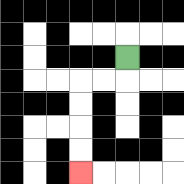{'start': '[5, 2]', 'end': '[3, 7]', 'path_directions': 'D,L,L,D,D,D,D', 'path_coordinates': '[[5, 2], [5, 3], [4, 3], [3, 3], [3, 4], [3, 5], [3, 6], [3, 7]]'}